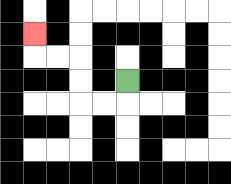{'start': '[5, 3]', 'end': '[1, 1]', 'path_directions': 'D,L,L,U,U,L,L,U', 'path_coordinates': '[[5, 3], [5, 4], [4, 4], [3, 4], [3, 3], [3, 2], [2, 2], [1, 2], [1, 1]]'}